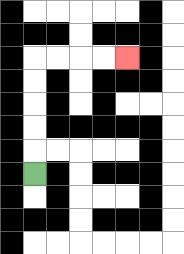{'start': '[1, 7]', 'end': '[5, 2]', 'path_directions': 'U,U,U,U,U,R,R,R,R', 'path_coordinates': '[[1, 7], [1, 6], [1, 5], [1, 4], [1, 3], [1, 2], [2, 2], [3, 2], [4, 2], [5, 2]]'}